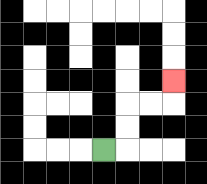{'start': '[4, 6]', 'end': '[7, 3]', 'path_directions': 'R,U,U,R,R,U', 'path_coordinates': '[[4, 6], [5, 6], [5, 5], [5, 4], [6, 4], [7, 4], [7, 3]]'}